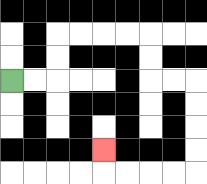{'start': '[0, 3]', 'end': '[4, 6]', 'path_directions': 'R,R,U,U,R,R,R,R,D,D,R,R,D,D,D,D,L,L,L,L,U', 'path_coordinates': '[[0, 3], [1, 3], [2, 3], [2, 2], [2, 1], [3, 1], [4, 1], [5, 1], [6, 1], [6, 2], [6, 3], [7, 3], [8, 3], [8, 4], [8, 5], [8, 6], [8, 7], [7, 7], [6, 7], [5, 7], [4, 7], [4, 6]]'}